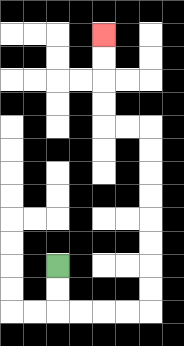{'start': '[2, 11]', 'end': '[4, 1]', 'path_directions': 'D,D,R,R,R,R,U,U,U,U,U,U,U,U,L,L,U,U,U,U', 'path_coordinates': '[[2, 11], [2, 12], [2, 13], [3, 13], [4, 13], [5, 13], [6, 13], [6, 12], [6, 11], [6, 10], [6, 9], [6, 8], [6, 7], [6, 6], [6, 5], [5, 5], [4, 5], [4, 4], [4, 3], [4, 2], [4, 1]]'}